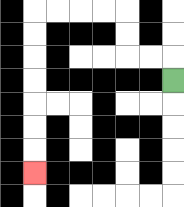{'start': '[7, 3]', 'end': '[1, 7]', 'path_directions': 'U,L,L,U,U,L,L,L,L,D,D,D,D,D,D,D', 'path_coordinates': '[[7, 3], [7, 2], [6, 2], [5, 2], [5, 1], [5, 0], [4, 0], [3, 0], [2, 0], [1, 0], [1, 1], [1, 2], [1, 3], [1, 4], [1, 5], [1, 6], [1, 7]]'}